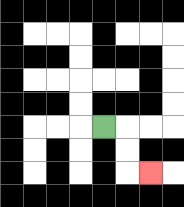{'start': '[4, 5]', 'end': '[6, 7]', 'path_directions': 'R,D,D,R', 'path_coordinates': '[[4, 5], [5, 5], [5, 6], [5, 7], [6, 7]]'}